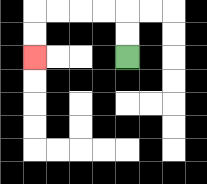{'start': '[5, 2]', 'end': '[1, 2]', 'path_directions': 'U,U,L,L,L,L,D,D', 'path_coordinates': '[[5, 2], [5, 1], [5, 0], [4, 0], [3, 0], [2, 0], [1, 0], [1, 1], [1, 2]]'}